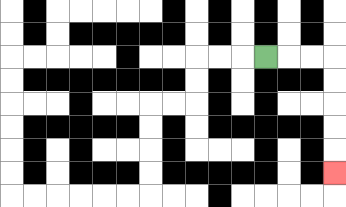{'start': '[11, 2]', 'end': '[14, 7]', 'path_directions': 'R,R,R,D,D,D,D,D', 'path_coordinates': '[[11, 2], [12, 2], [13, 2], [14, 2], [14, 3], [14, 4], [14, 5], [14, 6], [14, 7]]'}